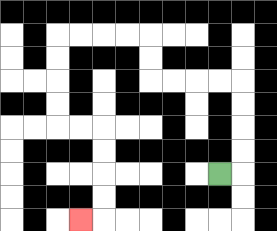{'start': '[9, 7]', 'end': '[3, 9]', 'path_directions': 'R,U,U,U,U,L,L,L,L,U,U,L,L,L,L,D,D,D,D,R,R,D,D,D,D,L', 'path_coordinates': '[[9, 7], [10, 7], [10, 6], [10, 5], [10, 4], [10, 3], [9, 3], [8, 3], [7, 3], [6, 3], [6, 2], [6, 1], [5, 1], [4, 1], [3, 1], [2, 1], [2, 2], [2, 3], [2, 4], [2, 5], [3, 5], [4, 5], [4, 6], [4, 7], [4, 8], [4, 9], [3, 9]]'}